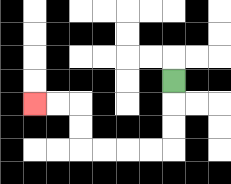{'start': '[7, 3]', 'end': '[1, 4]', 'path_directions': 'D,D,D,L,L,L,L,U,U,L,L', 'path_coordinates': '[[7, 3], [7, 4], [7, 5], [7, 6], [6, 6], [5, 6], [4, 6], [3, 6], [3, 5], [3, 4], [2, 4], [1, 4]]'}